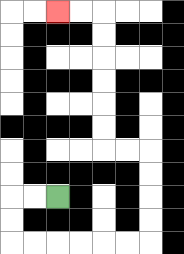{'start': '[2, 8]', 'end': '[2, 0]', 'path_directions': 'L,L,D,D,R,R,R,R,R,R,U,U,U,U,L,L,U,U,U,U,U,U,L,L', 'path_coordinates': '[[2, 8], [1, 8], [0, 8], [0, 9], [0, 10], [1, 10], [2, 10], [3, 10], [4, 10], [5, 10], [6, 10], [6, 9], [6, 8], [6, 7], [6, 6], [5, 6], [4, 6], [4, 5], [4, 4], [4, 3], [4, 2], [4, 1], [4, 0], [3, 0], [2, 0]]'}